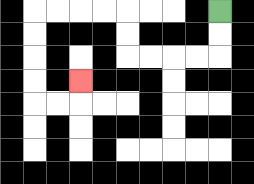{'start': '[9, 0]', 'end': '[3, 3]', 'path_directions': 'D,D,L,L,L,L,U,U,L,L,L,L,D,D,D,D,R,R,U', 'path_coordinates': '[[9, 0], [9, 1], [9, 2], [8, 2], [7, 2], [6, 2], [5, 2], [5, 1], [5, 0], [4, 0], [3, 0], [2, 0], [1, 0], [1, 1], [1, 2], [1, 3], [1, 4], [2, 4], [3, 4], [3, 3]]'}